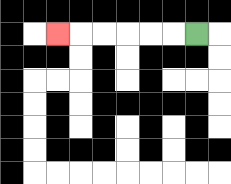{'start': '[8, 1]', 'end': '[2, 1]', 'path_directions': 'L,L,L,L,L,L', 'path_coordinates': '[[8, 1], [7, 1], [6, 1], [5, 1], [4, 1], [3, 1], [2, 1]]'}